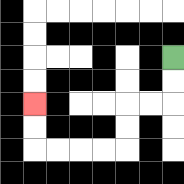{'start': '[7, 2]', 'end': '[1, 4]', 'path_directions': 'D,D,L,L,D,D,L,L,L,L,U,U', 'path_coordinates': '[[7, 2], [7, 3], [7, 4], [6, 4], [5, 4], [5, 5], [5, 6], [4, 6], [3, 6], [2, 6], [1, 6], [1, 5], [1, 4]]'}